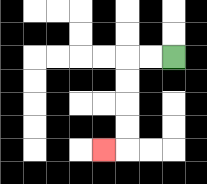{'start': '[7, 2]', 'end': '[4, 6]', 'path_directions': 'L,L,D,D,D,D,L', 'path_coordinates': '[[7, 2], [6, 2], [5, 2], [5, 3], [5, 4], [5, 5], [5, 6], [4, 6]]'}